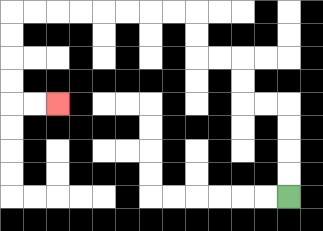{'start': '[12, 8]', 'end': '[2, 4]', 'path_directions': 'U,U,U,U,L,L,U,U,L,L,U,U,L,L,L,L,L,L,L,L,D,D,D,D,R,R', 'path_coordinates': '[[12, 8], [12, 7], [12, 6], [12, 5], [12, 4], [11, 4], [10, 4], [10, 3], [10, 2], [9, 2], [8, 2], [8, 1], [8, 0], [7, 0], [6, 0], [5, 0], [4, 0], [3, 0], [2, 0], [1, 0], [0, 0], [0, 1], [0, 2], [0, 3], [0, 4], [1, 4], [2, 4]]'}